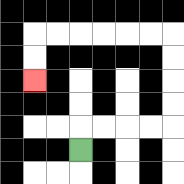{'start': '[3, 6]', 'end': '[1, 3]', 'path_directions': 'U,R,R,R,R,U,U,U,U,L,L,L,L,L,L,D,D', 'path_coordinates': '[[3, 6], [3, 5], [4, 5], [5, 5], [6, 5], [7, 5], [7, 4], [7, 3], [7, 2], [7, 1], [6, 1], [5, 1], [4, 1], [3, 1], [2, 1], [1, 1], [1, 2], [1, 3]]'}